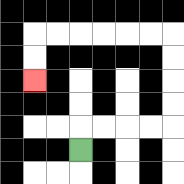{'start': '[3, 6]', 'end': '[1, 3]', 'path_directions': 'U,R,R,R,R,U,U,U,U,L,L,L,L,L,L,D,D', 'path_coordinates': '[[3, 6], [3, 5], [4, 5], [5, 5], [6, 5], [7, 5], [7, 4], [7, 3], [7, 2], [7, 1], [6, 1], [5, 1], [4, 1], [3, 1], [2, 1], [1, 1], [1, 2], [1, 3]]'}